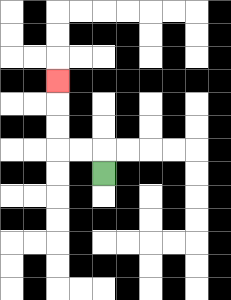{'start': '[4, 7]', 'end': '[2, 3]', 'path_directions': 'U,L,L,U,U,U', 'path_coordinates': '[[4, 7], [4, 6], [3, 6], [2, 6], [2, 5], [2, 4], [2, 3]]'}